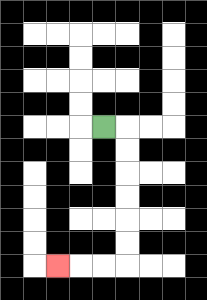{'start': '[4, 5]', 'end': '[2, 11]', 'path_directions': 'R,D,D,D,D,D,D,L,L,L', 'path_coordinates': '[[4, 5], [5, 5], [5, 6], [5, 7], [5, 8], [5, 9], [5, 10], [5, 11], [4, 11], [3, 11], [2, 11]]'}